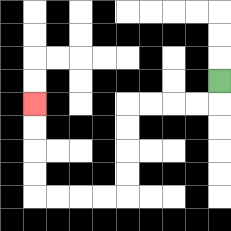{'start': '[9, 3]', 'end': '[1, 4]', 'path_directions': 'D,L,L,L,L,D,D,D,D,L,L,L,L,U,U,U,U', 'path_coordinates': '[[9, 3], [9, 4], [8, 4], [7, 4], [6, 4], [5, 4], [5, 5], [5, 6], [5, 7], [5, 8], [4, 8], [3, 8], [2, 8], [1, 8], [1, 7], [1, 6], [1, 5], [1, 4]]'}